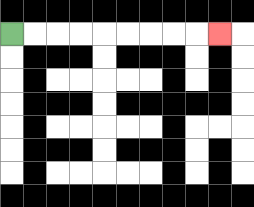{'start': '[0, 1]', 'end': '[9, 1]', 'path_directions': 'R,R,R,R,R,R,R,R,R', 'path_coordinates': '[[0, 1], [1, 1], [2, 1], [3, 1], [4, 1], [5, 1], [6, 1], [7, 1], [8, 1], [9, 1]]'}